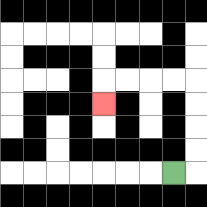{'start': '[7, 7]', 'end': '[4, 4]', 'path_directions': 'R,U,U,U,U,L,L,L,L,D', 'path_coordinates': '[[7, 7], [8, 7], [8, 6], [8, 5], [8, 4], [8, 3], [7, 3], [6, 3], [5, 3], [4, 3], [4, 4]]'}